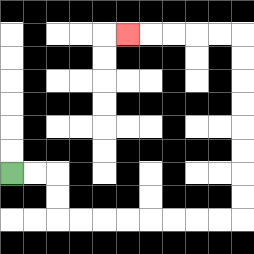{'start': '[0, 7]', 'end': '[5, 1]', 'path_directions': 'R,R,D,D,R,R,R,R,R,R,R,R,U,U,U,U,U,U,U,U,L,L,L,L,L', 'path_coordinates': '[[0, 7], [1, 7], [2, 7], [2, 8], [2, 9], [3, 9], [4, 9], [5, 9], [6, 9], [7, 9], [8, 9], [9, 9], [10, 9], [10, 8], [10, 7], [10, 6], [10, 5], [10, 4], [10, 3], [10, 2], [10, 1], [9, 1], [8, 1], [7, 1], [6, 1], [5, 1]]'}